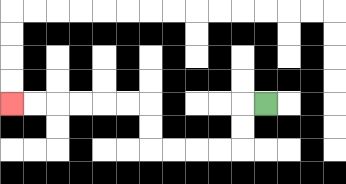{'start': '[11, 4]', 'end': '[0, 4]', 'path_directions': 'L,D,D,L,L,L,L,U,U,L,L,L,L,L,L', 'path_coordinates': '[[11, 4], [10, 4], [10, 5], [10, 6], [9, 6], [8, 6], [7, 6], [6, 6], [6, 5], [6, 4], [5, 4], [4, 4], [3, 4], [2, 4], [1, 4], [0, 4]]'}